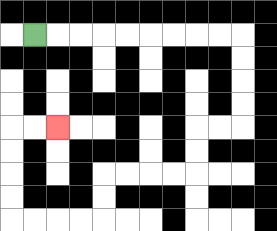{'start': '[1, 1]', 'end': '[2, 5]', 'path_directions': 'R,R,R,R,R,R,R,R,R,D,D,D,D,L,L,D,D,L,L,L,L,D,D,L,L,L,L,U,U,U,U,R,R', 'path_coordinates': '[[1, 1], [2, 1], [3, 1], [4, 1], [5, 1], [6, 1], [7, 1], [8, 1], [9, 1], [10, 1], [10, 2], [10, 3], [10, 4], [10, 5], [9, 5], [8, 5], [8, 6], [8, 7], [7, 7], [6, 7], [5, 7], [4, 7], [4, 8], [4, 9], [3, 9], [2, 9], [1, 9], [0, 9], [0, 8], [0, 7], [0, 6], [0, 5], [1, 5], [2, 5]]'}